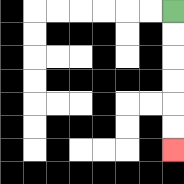{'start': '[7, 0]', 'end': '[7, 6]', 'path_directions': 'D,D,D,D,D,D', 'path_coordinates': '[[7, 0], [7, 1], [7, 2], [7, 3], [7, 4], [7, 5], [7, 6]]'}